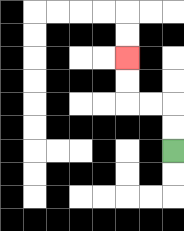{'start': '[7, 6]', 'end': '[5, 2]', 'path_directions': 'U,U,L,L,U,U', 'path_coordinates': '[[7, 6], [7, 5], [7, 4], [6, 4], [5, 4], [5, 3], [5, 2]]'}